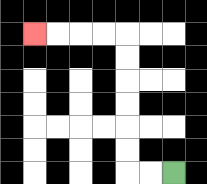{'start': '[7, 7]', 'end': '[1, 1]', 'path_directions': 'L,L,U,U,U,U,U,U,L,L,L,L', 'path_coordinates': '[[7, 7], [6, 7], [5, 7], [5, 6], [5, 5], [5, 4], [5, 3], [5, 2], [5, 1], [4, 1], [3, 1], [2, 1], [1, 1]]'}